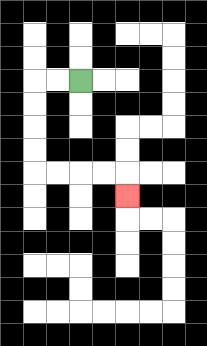{'start': '[3, 3]', 'end': '[5, 8]', 'path_directions': 'L,L,D,D,D,D,R,R,R,R,D', 'path_coordinates': '[[3, 3], [2, 3], [1, 3], [1, 4], [1, 5], [1, 6], [1, 7], [2, 7], [3, 7], [4, 7], [5, 7], [5, 8]]'}